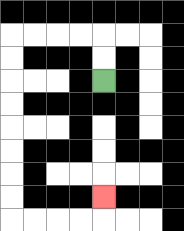{'start': '[4, 3]', 'end': '[4, 8]', 'path_directions': 'U,U,L,L,L,L,D,D,D,D,D,D,D,D,R,R,R,R,U', 'path_coordinates': '[[4, 3], [4, 2], [4, 1], [3, 1], [2, 1], [1, 1], [0, 1], [0, 2], [0, 3], [0, 4], [0, 5], [0, 6], [0, 7], [0, 8], [0, 9], [1, 9], [2, 9], [3, 9], [4, 9], [4, 8]]'}